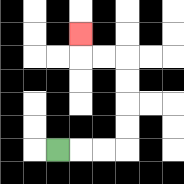{'start': '[2, 6]', 'end': '[3, 1]', 'path_directions': 'R,R,R,U,U,U,U,L,L,U', 'path_coordinates': '[[2, 6], [3, 6], [4, 6], [5, 6], [5, 5], [5, 4], [5, 3], [5, 2], [4, 2], [3, 2], [3, 1]]'}